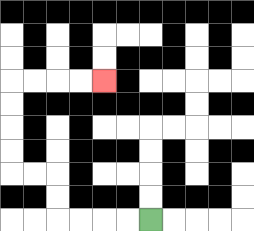{'start': '[6, 9]', 'end': '[4, 3]', 'path_directions': 'L,L,L,L,U,U,L,L,U,U,U,U,R,R,R,R', 'path_coordinates': '[[6, 9], [5, 9], [4, 9], [3, 9], [2, 9], [2, 8], [2, 7], [1, 7], [0, 7], [0, 6], [0, 5], [0, 4], [0, 3], [1, 3], [2, 3], [3, 3], [4, 3]]'}